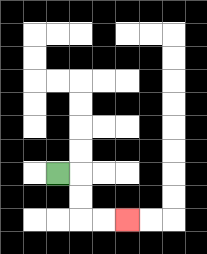{'start': '[2, 7]', 'end': '[5, 9]', 'path_directions': 'R,D,D,R,R', 'path_coordinates': '[[2, 7], [3, 7], [3, 8], [3, 9], [4, 9], [5, 9]]'}